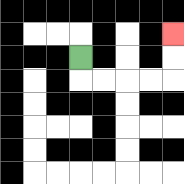{'start': '[3, 2]', 'end': '[7, 1]', 'path_directions': 'D,R,R,R,R,U,U', 'path_coordinates': '[[3, 2], [3, 3], [4, 3], [5, 3], [6, 3], [7, 3], [7, 2], [7, 1]]'}